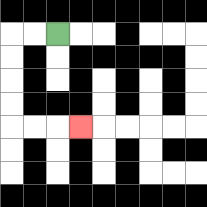{'start': '[2, 1]', 'end': '[3, 5]', 'path_directions': 'L,L,D,D,D,D,R,R,R', 'path_coordinates': '[[2, 1], [1, 1], [0, 1], [0, 2], [0, 3], [0, 4], [0, 5], [1, 5], [2, 5], [3, 5]]'}